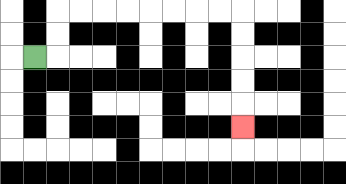{'start': '[1, 2]', 'end': '[10, 5]', 'path_directions': 'R,U,U,R,R,R,R,R,R,R,R,D,D,D,D,D', 'path_coordinates': '[[1, 2], [2, 2], [2, 1], [2, 0], [3, 0], [4, 0], [5, 0], [6, 0], [7, 0], [8, 0], [9, 0], [10, 0], [10, 1], [10, 2], [10, 3], [10, 4], [10, 5]]'}